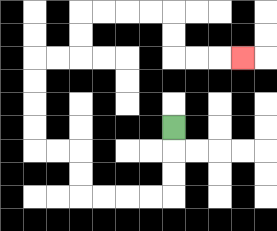{'start': '[7, 5]', 'end': '[10, 2]', 'path_directions': 'D,D,D,L,L,L,L,U,U,L,L,U,U,U,U,R,R,U,U,R,R,R,R,D,D,R,R,R', 'path_coordinates': '[[7, 5], [7, 6], [7, 7], [7, 8], [6, 8], [5, 8], [4, 8], [3, 8], [3, 7], [3, 6], [2, 6], [1, 6], [1, 5], [1, 4], [1, 3], [1, 2], [2, 2], [3, 2], [3, 1], [3, 0], [4, 0], [5, 0], [6, 0], [7, 0], [7, 1], [7, 2], [8, 2], [9, 2], [10, 2]]'}